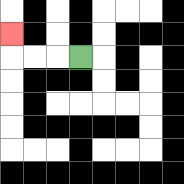{'start': '[3, 2]', 'end': '[0, 1]', 'path_directions': 'L,L,L,U', 'path_coordinates': '[[3, 2], [2, 2], [1, 2], [0, 2], [0, 1]]'}